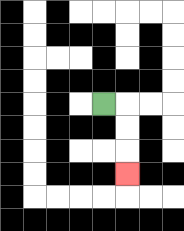{'start': '[4, 4]', 'end': '[5, 7]', 'path_directions': 'R,D,D,D', 'path_coordinates': '[[4, 4], [5, 4], [5, 5], [5, 6], [5, 7]]'}